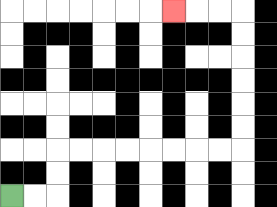{'start': '[0, 8]', 'end': '[7, 0]', 'path_directions': 'R,R,U,U,R,R,R,R,R,R,R,R,U,U,U,U,U,U,L,L,L', 'path_coordinates': '[[0, 8], [1, 8], [2, 8], [2, 7], [2, 6], [3, 6], [4, 6], [5, 6], [6, 6], [7, 6], [8, 6], [9, 6], [10, 6], [10, 5], [10, 4], [10, 3], [10, 2], [10, 1], [10, 0], [9, 0], [8, 0], [7, 0]]'}